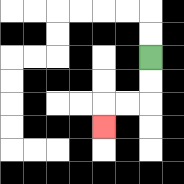{'start': '[6, 2]', 'end': '[4, 5]', 'path_directions': 'D,D,L,L,D', 'path_coordinates': '[[6, 2], [6, 3], [6, 4], [5, 4], [4, 4], [4, 5]]'}